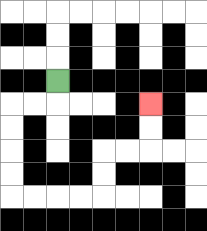{'start': '[2, 3]', 'end': '[6, 4]', 'path_directions': 'D,L,L,D,D,D,D,R,R,R,R,U,U,R,R,U,U', 'path_coordinates': '[[2, 3], [2, 4], [1, 4], [0, 4], [0, 5], [0, 6], [0, 7], [0, 8], [1, 8], [2, 8], [3, 8], [4, 8], [4, 7], [4, 6], [5, 6], [6, 6], [6, 5], [6, 4]]'}